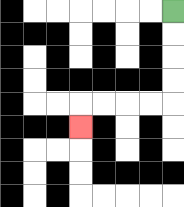{'start': '[7, 0]', 'end': '[3, 5]', 'path_directions': 'D,D,D,D,L,L,L,L,D', 'path_coordinates': '[[7, 0], [7, 1], [7, 2], [7, 3], [7, 4], [6, 4], [5, 4], [4, 4], [3, 4], [3, 5]]'}